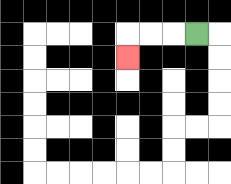{'start': '[8, 1]', 'end': '[5, 2]', 'path_directions': 'L,L,L,D', 'path_coordinates': '[[8, 1], [7, 1], [6, 1], [5, 1], [5, 2]]'}